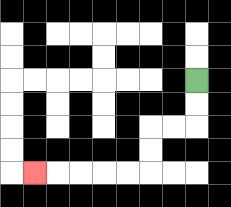{'start': '[8, 3]', 'end': '[1, 7]', 'path_directions': 'D,D,L,L,D,D,L,L,L,L,L', 'path_coordinates': '[[8, 3], [8, 4], [8, 5], [7, 5], [6, 5], [6, 6], [6, 7], [5, 7], [4, 7], [3, 7], [2, 7], [1, 7]]'}